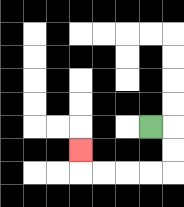{'start': '[6, 5]', 'end': '[3, 6]', 'path_directions': 'R,D,D,L,L,L,L,U', 'path_coordinates': '[[6, 5], [7, 5], [7, 6], [7, 7], [6, 7], [5, 7], [4, 7], [3, 7], [3, 6]]'}